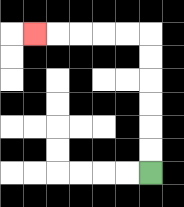{'start': '[6, 7]', 'end': '[1, 1]', 'path_directions': 'U,U,U,U,U,U,L,L,L,L,L', 'path_coordinates': '[[6, 7], [6, 6], [6, 5], [6, 4], [6, 3], [6, 2], [6, 1], [5, 1], [4, 1], [3, 1], [2, 1], [1, 1]]'}